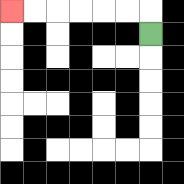{'start': '[6, 1]', 'end': '[0, 0]', 'path_directions': 'U,L,L,L,L,L,L', 'path_coordinates': '[[6, 1], [6, 0], [5, 0], [4, 0], [3, 0], [2, 0], [1, 0], [0, 0]]'}